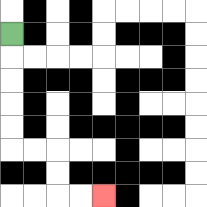{'start': '[0, 1]', 'end': '[4, 8]', 'path_directions': 'D,D,D,D,D,R,R,D,D,R,R', 'path_coordinates': '[[0, 1], [0, 2], [0, 3], [0, 4], [0, 5], [0, 6], [1, 6], [2, 6], [2, 7], [2, 8], [3, 8], [4, 8]]'}